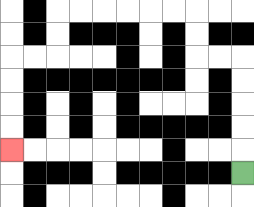{'start': '[10, 7]', 'end': '[0, 6]', 'path_directions': 'U,U,U,U,U,L,L,U,U,L,L,L,L,L,L,D,D,L,L,D,D,D,D', 'path_coordinates': '[[10, 7], [10, 6], [10, 5], [10, 4], [10, 3], [10, 2], [9, 2], [8, 2], [8, 1], [8, 0], [7, 0], [6, 0], [5, 0], [4, 0], [3, 0], [2, 0], [2, 1], [2, 2], [1, 2], [0, 2], [0, 3], [0, 4], [0, 5], [0, 6]]'}